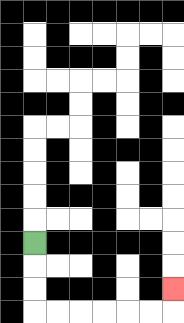{'start': '[1, 10]', 'end': '[7, 12]', 'path_directions': 'D,D,D,R,R,R,R,R,R,U', 'path_coordinates': '[[1, 10], [1, 11], [1, 12], [1, 13], [2, 13], [3, 13], [4, 13], [5, 13], [6, 13], [7, 13], [7, 12]]'}